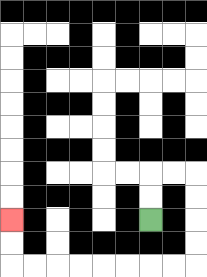{'start': '[6, 9]', 'end': '[0, 9]', 'path_directions': 'U,U,R,R,D,D,D,D,L,L,L,L,L,L,L,L,U,U', 'path_coordinates': '[[6, 9], [6, 8], [6, 7], [7, 7], [8, 7], [8, 8], [8, 9], [8, 10], [8, 11], [7, 11], [6, 11], [5, 11], [4, 11], [3, 11], [2, 11], [1, 11], [0, 11], [0, 10], [0, 9]]'}